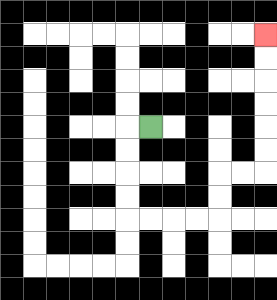{'start': '[6, 5]', 'end': '[11, 1]', 'path_directions': 'L,D,D,D,D,R,R,R,R,U,U,R,R,U,U,U,U,U,U', 'path_coordinates': '[[6, 5], [5, 5], [5, 6], [5, 7], [5, 8], [5, 9], [6, 9], [7, 9], [8, 9], [9, 9], [9, 8], [9, 7], [10, 7], [11, 7], [11, 6], [11, 5], [11, 4], [11, 3], [11, 2], [11, 1]]'}